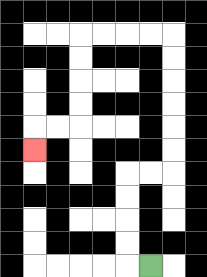{'start': '[6, 11]', 'end': '[1, 6]', 'path_directions': 'L,U,U,U,U,R,R,U,U,U,U,U,U,L,L,L,L,D,D,D,D,L,L,D', 'path_coordinates': '[[6, 11], [5, 11], [5, 10], [5, 9], [5, 8], [5, 7], [6, 7], [7, 7], [7, 6], [7, 5], [7, 4], [7, 3], [7, 2], [7, 1], [6, 1], [5, 1], [4, 1], [3, 1], [3, 2], [3, 3], [3, 4], [3, 5], [2, 5], [1, 5], [1, 6]]'}